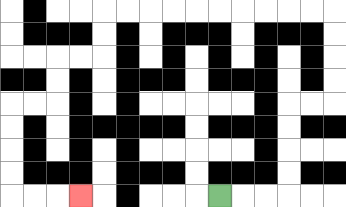{'start': '[9, 8]', 'end': '[3, 8]', 'path_directions': 'R,R,R,U,U,U,U,R,R,U,U,U,U,L,L,L,L,L,L,L,L,L,L,D,D,L,L,D,D,L,L,D,D,D,D,R,R,R', 'path_coordinates': '[[9, 8], [10, 8], [11, 8], [12, 8], [12, 7], [12, 6], [12, 5], [12, 4], [13, 4], [14, 4], [14, 3], [14, 2], [14, 1], [14, 0], [13, 0], [12, 0], [11, 0], [10, 0], [9, 0], [8, 0], [7, 0], [6, 0], [5, 0], [4, 0], [4, 1], [4, 2], [3, 2], [2, 2], [2, 3], [2, 4], [1, 4], [0, 4], [0, 5], [0, 6], [0, 7], [0, 8], [1, 8], [2, 8], [3, 8]]'}